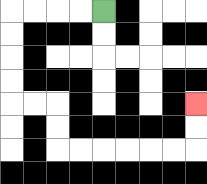{'start': '[4, 0]', 'end': '[8, 4]', 'path_directions': 'L,L,L,L,D,D,D,D,R,R,D,D,R,R,R,R,R,R,U,U', 'path_coordinates': '[[4, 0], [3, 0], [2, 0], [1, 0], [0, 0], [0, 1], [0, 2], [0, 3], [0, 4], [1, 4], [2, 4], [2, 5], [2, 6], [3, 6], [4, 6], [5, 6], [6, 6], [7, 6], [8, 6], [8, 5], [8, 4]]'}